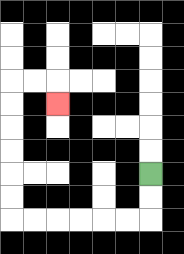{'start': '[6, 7]', 'end': '[2, 4]', 'path_directions': 'D,D,L,L,L,L,L,L,U,U,U,U,U,U,R,R,D', 'path_coordinates': '[[6, 7], [6, 8], [6, 9], [5, 9], [4, 9], [3, 9], [2, 9], [1, 9], [0, 9], [0, 8], [0, 7], [0, 6], [0, 5], [0, 4], [0, 3], [1, 3], [2, 3], [2, 4]]'}